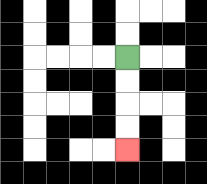{'start': '[5, 2]', 'end': '[5, 6]', 'path_directions': 'D,D,D,D', 'path_coordinates': '[[5, 2], [5, 3], [5, 4], [5, 5], [5, 6]]'}